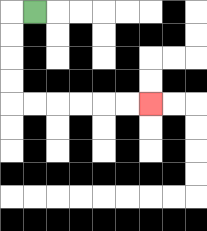{'start': '[1, 0]', 'end': '[6, 4]', 'path_directions': 'L,D,D,D,D,R,R,R,R,R,R', 'path_coordinates': '[[1, 0], [0, 0], [0, 1], [0, 2], [0, 3], [0, 4], [1, 4], [2, 4], [3, 4], [4, 4], [5, 4], [6, 4]]'}